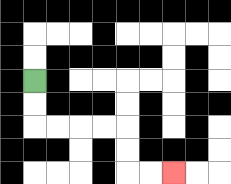{'start': '[1, 3]', 'end': '[7, 7]', 'path_directions': 'D,D,R,R,R,R,D,D,R,R', 'path_coordinates': '[[1, 3], [1, 4], [1, 5], [2, 5], [3, 5], [4, 5], [5, 5], [5, 6], [5, 7], [6, 7], [7, 7]]'}